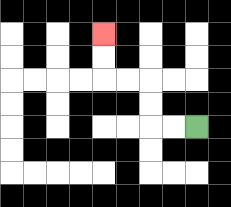{'start': '[8, 5]', 'end': '[4, 1]', 'path_directions': 'L,L,U,U,L,L,U,U', 'path_coordinates': '[[8, 5], [7, 5], [6, 5], [6, 4], [6, 3], [5, 3], [4, 3], [4, 2], [4, 1]]'}